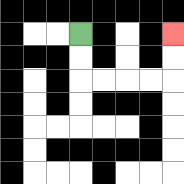{'start': '[3, 1]', 'end': '[7, 1]', 'path_directions': 'D,D,R,R,R,R,U,U', 'path_coordinates': '[[3, 1], [3, 2], [3, 3], [4, 3], [5, 3], [6, 3], [7, 3], [7, 2], [7, 1]]'}